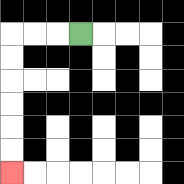{'start': '[3, 1]', 'end': '[0, 7]', 'path_directions': 'L,L,L,D,D,D,D,D,D', 'path_coordinates': '[[3, 1], [2, 1], [1, 1], [0, 1], [0, 2], [0, 3], [0, 4], [0, 5], [0, 6], [0, 7]]'}